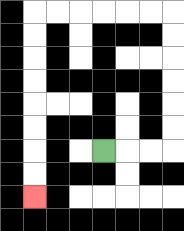{'start': '[4, 6]', 'end': '[1, 8]', 'path_directions': 'R,R,R,U,U,U,U,U,U,L,L,L,L,L,L,D,D,D,D,D,D,D,D', 'path_coordinates': '[[4, 6], [5, 6], [6, 6], [7, 6], [7, 5], [7, 4], [7, 3], [7, 2], [7, 1], [7, 0], [6, 0], [5, 0], [4, 0], [3, 0], [2, 0], [1, 0], [1, 1], [1, 2], [1, 3], [1, 4], [1, 5], [1, 6], [1, 7], [1, 8]]'}